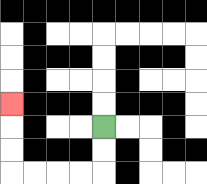{'start': '[4, 5]', 'end': '[0, 4]', 'path_directions': 'D,D,L,L,L,L,U,U,U', 'path_coordinates': '[[4, 5], [4, 6], [4, 7], [3, 7], [2, 7], [1, 7], [0, 7], [0, 6], [0, 5], [0, 4]]'}